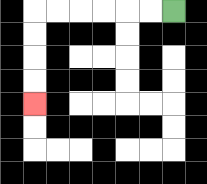{'start': '[7, 0]', 'end': '[1, 4]', 'path_directions': 'L,L,L,L,L,L,D,D,D,D', 'path_coordinates': '[[7, 0], [6, 0], [5, 0], [4, 0], [3, 0], [2, 0], [1, 0], [1, 1], [1, 2], [1, 3], [1, 4]]'}